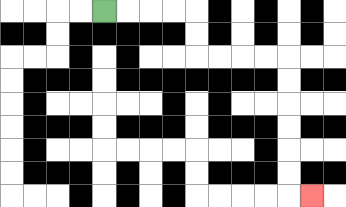{'start': '[4, 0]', 'end': '[13, 8]', 'path_directions': 'R,R,R,R,D,D,R,R,R,R,D,D,D,D,D,D,R', 'path_coordinates': '[[4, 0], [5, 0], [6, 0], [7, 0], [8, 0], [8, 1], [8, 2], [9, 2], [10, 2], [11, 2], [12, 2], [12, 3], [12, 4], [12, 5], [12, 6], [12, 7], [12, 8], [13, 8]]'}